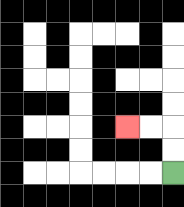{'start': '[7, 7]', 'end': '[5, 5]', 'path_directions': 'U,U,L,L', 'path_coordinates': '[[7, 7], [7, 6], [7, 5], [6, 5], [5, 5]]'}